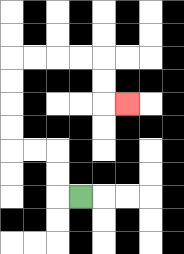{'start': '[3, 8]', 'end': '[5, 4]', 'path_directions': 'L,U,U,L,L,U,U,U,U,R,R,R,R,D,D,R', 'path_coordinates': '[[3, 8], [2, 8], [2, 7], [2, 6], [1, 6], [0, 6], [0, 5], [0, 4], [0, 3], [0, 2], [1, 2], [2, 2], [3, 2], [4, 2], [4, 3], [4, 4], [5, 4]]'}